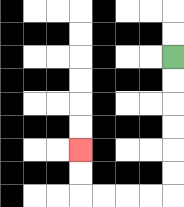{'start': '[7, 2]', 'end': '[3, 6]', 'path_directions': 'D,D,D,D,D,D,L,L,L,L,U,U', 'path_coordinates': '[[7, 2], [7, 3], [7, 4], [7, 5], [7, 6], [7, 7], [7, 8], [6, 8], [5, 8], [4, 8], [3, 8], [3, 7], [3, 6]]'}